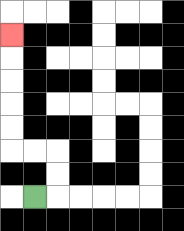{'start': '[1, 8]', 'end': '[0, 1]', 'path_directions': 'R,U,U,L,L,U,U,U,U,U', 'path_coordinates': '[[1, 8], [2, 8], [2, 7], [2, 6], [1, 6], [0, 6], [0, 5], [0, 4], [0, 3], [0, 2], [0, 1]]'}